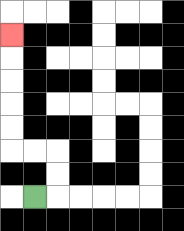{'start': '[1, 8]', 'end': '[0, 1]', 'path_directions': 'R,U,U,L,L,U,U,U,U,U', 'path_coordinates': '[[1, 8], [2, 8], [2, 7], [2, 6], [1, 6], [0, 6], [0, 5], [0, 4], [0, 3], [0, 2], [0, 1]]'}